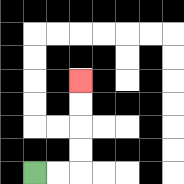{'start': '[1, 7]', 'end': '[3, 3]', 'path_directions': 'R,R,U,U,U,U', 'path_coordinates': '[[1, 7], [2, 7], [3, 7], [3, 6], [3, 5], [3, 4], [3, 3]]'}